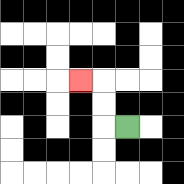{'start': '[5, 5]', 'end': '[3, 3]', 'path_directions': 'L,U,U,L', 'path_coordinates': '[[5, 5], [4, 5], [4, 4], [4, 3], [3, 3]]'}